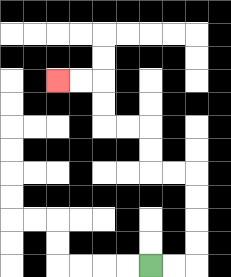{'start': '[6, 11]', 'end': '[2, 3]', 'path_directions': 'R,R,U,U,U,U,L,L,U,U,L,L,U,U,L,L', 'path_coordinates': '[[6, 11], [7, 11], [8, 11], [8, 10], [8, 9], [8, 8], [8, 7], [7, 7], [6, 7], [6, 6], [6, 5], [5, 5], [4, 5], [4, 4], [4, 3], [3, 3], [2, 3]]'}